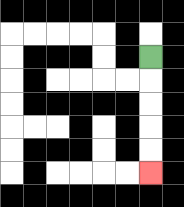{'start': '[6, 2]', 'end': '[6, 7]', 'path_directions': 'D,D,D,D,D', 'path_coordinates': '[[6, 2], [6, 3], [6, 4], [6, 5], [6, 6], [6, 7]]'}